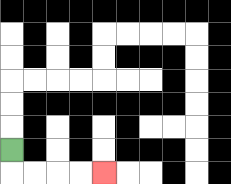{'start': '[0, 6]', 'end': '[4, 7]', 'path_directions': 'D,R,R,R,R', 'path_coordinates': '[[0, 6], [0, 7], [1, 7], [2, 7], [3, 7], [4, 7]]'}